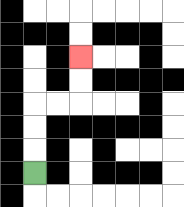{'start': '[1, 7]', 'end': '[3, 2]', 'path_directions': 'U,U,U,R,R,U,U', 'path_coordinates': '[[1, 7], [1, 6], [1, 5], [1, 4], [2, 4], [3, 4], [3, 3], [3, 2]]'}